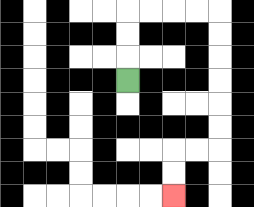{'start': '[5, 3]', 'end': '[7, 8]', 'path_directions': 'U,U,U,R,R,R,R,D,D,D,D,D,D,L,L,D,D', 'path_coordinates': '[[5, 3], [5, 2], [5, 1], [5, 0], [6, 0], [7, 0], [8, 0], [9, 0], [9, 1], [9, 2], [9, 3], [9, 4], [9, 5], [9, 6], [8, 6], [7, 6], [7, 7], [7, 8]]'}